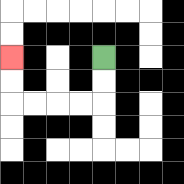{'start': '[4, 2]', 'end': '[0, 2]', 'path_directions': 'D,D,L,L,L,L,U,U', 'path_coordinates': '[[4, 2], [4, 3], [4, 4], [3, 4], [2, 4], [1, 4], [0, 4], [0, 3], [0, 2]]'}